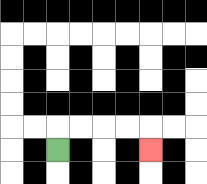{'start': '[2, 6]', 'end': '[6, 6]', 'path_directions': 'U,R,R,R,R,D', 'path_coordinates': '[[2, 6], [2, 5], [3, 5], [4, 5], [5, 5], [6, 5], [6, 6]]'}